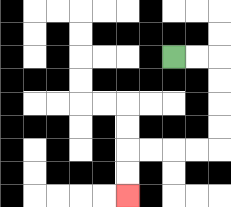{'start': '[7, 2]', 'end': '[5, 8]', 'path_directions': 'R,R,D,D,D,D,L,L,L,L,D,D', 'path_coordinates': '[[7, 2], [8, 2], [9, 2], [9, 3], [9, 4], [9, 5], [9, 6], [8, 6], [7, 6], [6, 6], [5, 6], [5, 7], [5, 8]]'}